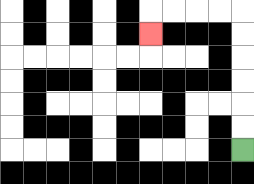{'start': '[10, 6]', 'end': '[6, 1]', 'path_directions': 'U,U,U,U,U,U,L,L,L,L,D', 'path_coordinates': '[[10, 6], [10, 5], [10, 4], [10, 3], [10, 2], [10, 1], [10, 0], [9, 0], [8, 0], [7, 0], [6, 0], [6, 1]]'}